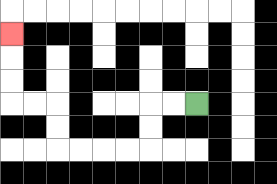{'start': '[8, 4]', 'end': '[0, 1]', 'path_directions': 'L,L,D,D,L,L,L,L,U,U,L,L,U,U,U', 'path_coordinates': '[[8, 4], [7, 4], [6, 4], [6, 5], [6, 6], [5, 6], [4, 6], [3, 6], [2, 6], [2, 5], [2, 4], [1, 4], [0, 4], [0, 3], [0, 2], [0, 1]]'}